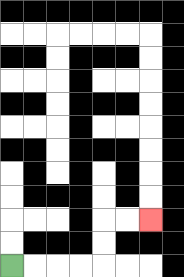{'start': '[0, 11]', 'end': '[6, 9]', 'path_directions': 'R,R,R,R,U,U,R,R', 'path_coordinates': '[[0, 11], [1, 11], [2, 11], [3, 11], [4, 11], [4, 10], [4, 9], [5, 9], [6, 9]]'}